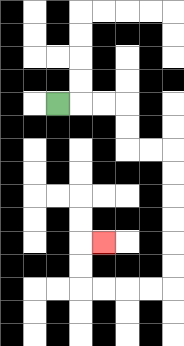{'start': '[2, 4]', 'end': '[4, 10]', 'path_directions': 'R,R,R,D,D,R,R,D,D,D,D,D,D,L,L,L,L,U,U,R', 'path_coordinates': '[[2, 4], [3, 4], [4, 4], [5, 4], [5, 5], [5, 6], [6, 6], [7, 6], [7, 7], [7, 8], [7, 9], [7, 10], [7, 11], [7, 12], [6, 12], [5, 12], [4, 12], [3, 12], [3, 11], [3, 10], [4, 10]]'}